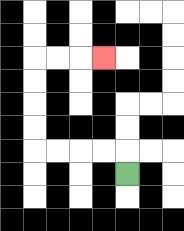{'start': '[5, 7]', 'end': '[4, 2]', 'path_directions': 'U,L,L,L,L,U,U,U,U,R,R,R', 'path_coordinates': '[[5, 7], [5, 6], [4, 6], [3, 6], [2, 6], [1, 6], [1, 5], [1, 4], [1, 3], [1, 2], [2, 2], [3, 2], [4, 2]]'}